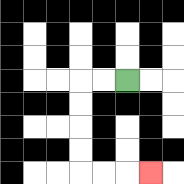{'start': '[5, 3]', 'end': '[6, 7]', 'path_directions': 'L,L,D,D,D,D,R,R,R', 'path_coordinates': '[[5, 3], [4, 3], [3, 3], [3, 4], [3, 5], [3, 6], [3, 7], [4, 7], [5, 7], [6, 7]]'}